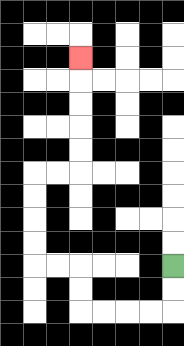{'start': '[7, 11]', 'end': '[3, 2]', 'path_directions': 'D,D,L,L,L,L,U,U,L,L,U,U,U,U,R,R,U,U,U,U,U', 'path_coordinates': '[[7, 11], [7, 12], [7, 13], [6, 13], [5, 13], [4, 13], [3, 13], [3, 12], [3, 11], [2, 11], [1, 11], [1, 10], [1, 9], [1, 8], [1, 7], [2, 7], [3, 7], [3, 6], [3, 5], [3, 4], [3, 3], [3, 2]]'}